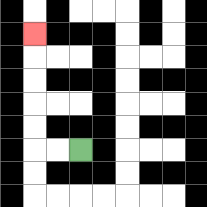{'start': '[3, 6]', 'end': '[1, 1]', 'path_directions': 'L,L,U,U,U,U,U', 'path_coordinates': '[[3, 6], [2, 6], [1, 6], [1, 5], [1, 4], [1, 3], [1, 2], [1, 1]]'}